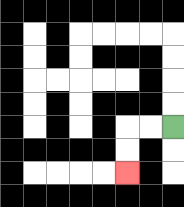{'start': '[7, 5]', 'end': '[5, 7]', 'path_directions': 'L,L,D,D', 'path_coordinates': '[[7, 5], [6, 5], [5, 5], [5, 6], [5, 7]]'}